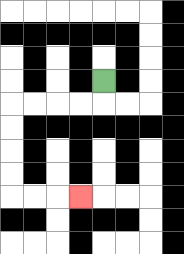{'start': '[4, 3]', 'end': '[3, 8]', 'path_directions': 'D,L,L,L,L,D,D,D,D,R,R,R', 'path_coordinates': '[[4, 3], [4, 4], [3, 4], [2, 4], [1, 4], [0, 4], [0, 5], [0, 6], [0, 7], [0, 8], [1, 8], [2, 8], [3, 8]]'}